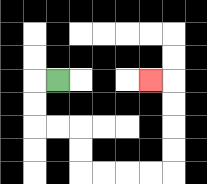{'start': '[2, 3]', 'end': '[6, 3]', 'path_directions': 'L,D,D,R,R,D,D,R,R,R,R,U,U,U,U,L', 'path_coordinates': '[[2, 3], [1, 3], [1, 4], [1, 5], [2, 5], [3, 5], [3, 6], [3, 7], [4, 7], [5, 7], [6, 7], [7, 7], [7, 6], [7, 5], [7, 4], [7, 3], [6, 3]]'}